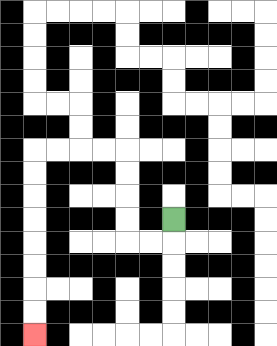{'start': '[7, 9]', 'end': '[1, 14]', 'path_directions': 'D,L,L,U,U,U,U,L,L,L,L,D,D,D,D,D,D,D,D', 'path_coordinates': '[[7, 9], [7, 10], [6, 10], [5, 10], [5, 9], [5, 8], [5, 7], [5, 6], [4, 6], [3, 6], [2, 6], [1, 6], [1, 7], [1, 8], [1, 9], [1, 10], [1, 11], [1, 12], [1, 13], [1, 14]]'}